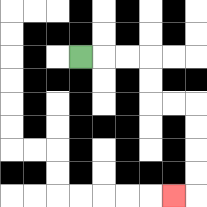{'start': '[3, 2]', 'end': '[7, 8]', 'path_directions': 'R,R,R,D,D,R,R,D,D,D,D,L', 'path_coordinates': '[[3, 2], [4, 2], [5, 2], [6, 2], [6, 3], [6, 4], [7, 4], [8, 4], [8, 5], [8, 6], [8, 7], [8, 8], [7, 8]]'}